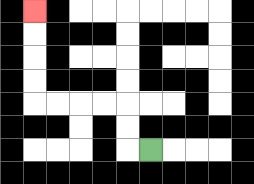{'start': '[6, 6]', 'end': '[1, 0]', 'path_directions': 'L,U,U,L,L,L,L,U,U,U,U', 'path_coordinates': '[[6, 6], [5, 6], [5, 5], [5, 4], [4, 4], [3, 4], [2, 4], [1, 4], [1, 3], [1, 2], [1, 1], [1, 0]]'}